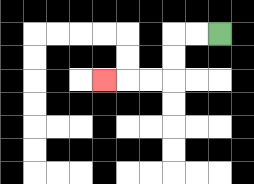{'start': '[9, 1]', 'end': '[4, 3]', 'path_directions': 'L,L,D,D,L,L,L', 'path_coordinates': '[[9, 1], [8, 1], [7, 1], [7, 2], [7, 3], [6, 3], [5, 3], [4, 3]]'}